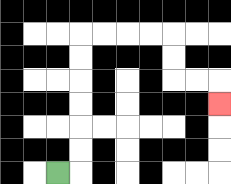{'start': '[2, 7]', 'end': '[9, 4]', 'path_directions': 'R,U,U,U,U,U,U,R,R,R,R,D,D,R,R,D', 'path_coordinates': '[[2, 7], [3, 7], [3, 6], [3, 5], [3, 4], [3, 3], [3, 2], [3, 1], [4, 1], [5, 1], [6, 1], [7, 1], [7, 2], [7, 3], [8, 3], [9, 3], [9, 4]]'}